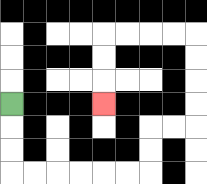{'start': '[0, 4]', 'end': '[4, 4]', 'path_directions': 'D,D,D,R,R,R,R,R,R,U,U,R,R,U,U,U,U,L,L,L,L,D,D,D', 'path_coordinates': '[[0, 4], [0, 5], [0, 6], [0, 7], [1, 7], [2, 7], [3, 7], [4, 7], [5, 7], [6, 7], [6, 6], [6, 5], [7, 5], [8, 5], [8, 4], [8, 3], [8, 2], [8, 1], [7, 1], [6, 1], [5, 1], [4, 1], [4, 2], [4, 3], [4, 4]]'}